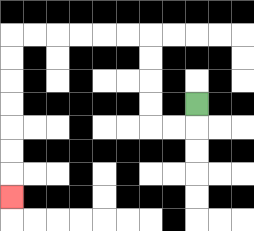{'start': '[8, 4]', 'end': '[0, 8]', 'path_directions': 'D,L,L,U,U,U,U,L,L,L,L,L,L,D,D,D,D,D,D,D', 'path_coordinates': '[[8, 4], [8, 5], [7, 5], [6, 5], [6, 4], [6, 3], [6, 2], [6, 1], [5, 1], [4, 1], [3, 1], [2, 1], [1, 1], [0, 1], [0, 2], [0, 3], [0, 4], [0, 5], [0, 6], [0, 7], [0, 8]]'}